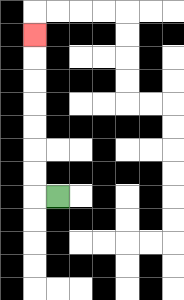{'start': '[2, 8]', 'end': '[1, 1]', 'path_directions': 'L,U,U,U,U,U,U,U', 'path_coordinates': '[[2, 8], [1, 8], [1, 7], [1, 6], [1, 5], [1, 4], [1, 3], [1, 2], [1, 1]]'}